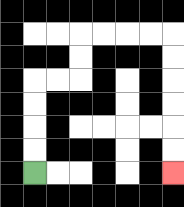{'start': '[1, 7]', 'end': '[7, 7]', 'path_directions': 'U,U,U,U,R,R,U,U,R,R,R,R,D,D,D,D,D,D', 'path_coordinates': '[[1, 7], [1, 6], [1, 5], [1, 4], [1, 3], [2, 3], [3, 3], [3, 2], [3, 1], [4, 1], [5, 1], [6, 1], [7, 1], [7, 2], [7, 3], [7, 4], [7, 5], [7, 6], [7, 7]]'}